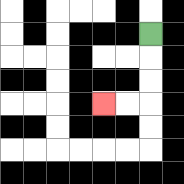{'start': '[6, 1]', 'end': '[4, 4]', 'path_directions': 'D,D,D,L,L', 'path_coordinates': '[[6, 1], [6, 2], [6, 3], [6, 4], [5, 4], [4, 4]]'}